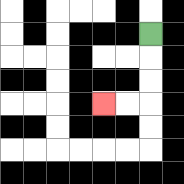{'start': '[6, 1]', 'end': '[4, 4]', 'path_directions': 'D,D,D,L,L', 'path_coordinates': '[[6, 1], [6, 2], [6, 3], [6, 4], [5, 4], [4, 4]]'}